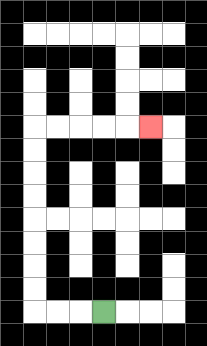{'start': '[4, 13]', 'end': '[6, 5]', 'path_directions': 'L,L,L,U,U,U,U,U,U,U,U,R,R,R,R,R', 'path_coordinates': '[[4, 13], [3, 13], [2, 13], [1, 13], [1, 12], [1, 11], [1, 10], [1, 9], [1, 8], [1, 7], [1, 6], [1, 5], [2, 5], [3, 5], [4, 5], [5, 5], [6, 5]]'}